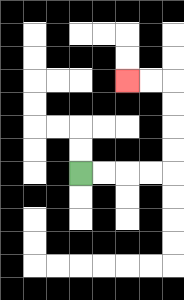{'start': '[3, 7]', 'end': '[5, 3]', 'path_directions': 'R,R,R,R,U,U,U,U,L,L', 'path_coordinates': '[[3, 7], [4, 7], [5, 7], [6, 7], [7, 7], [7, 6], [7, 5], [7, 4], [7, 3], [6, 3], [5, 3]]'}